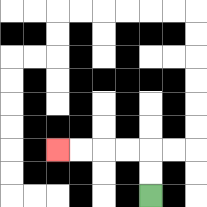{'start': '[6, 8]', 'end': '[2, 6]', 'path_directions': 'U,U,L,L,L,L', 'path_coordinates': '[[6, 8], [6, 7], [6, 6], [5, 6], [4, 6], [3, 6], [2, 6]]'}